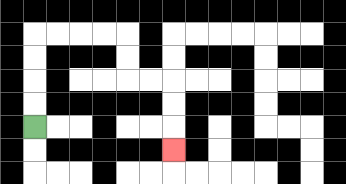{'start': '[1, 5]', 'end': '[7, 6]', 'path_directions': 'U,U,U,U,R,R,R,R,D,D,R,R,D,D,D', 'path_coordinates': '[[1, 5], [1, 4], [1, 3], [1, 2], [1, 1], [2, 1], [3, 1], [4, 1], [5, 1], [5, 2], [5, 3], [6, 3], [7, 3], [7, 4], [7, 5], [7, 6]]'}